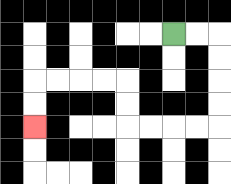{'start': '[7, 1]', 'end': '[1, 5]', 'path_directions': 'R,R,D,D,D,D,L,L,L,L,U,U,L,L,L,L,D,D', 'path_coordinates': '[[7, 1], [8, 1], [9, 1], [9, 2], [9, 3], [9, 4], [9, 5], [8, 5], [7, 5], [6, 5], [5, 5], [5, 4], [5, 3], [4, 3], [3, 3], [2, 3], [1, 3], [1, 4], [1, 5]]'}